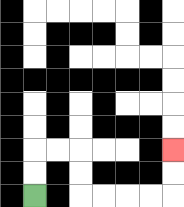{'start': '[1, 8]', 'end': '[7, 6]', 'path_directions': 'U,U,R,R,D,D,R,R,R,R,U,U', 'path_coordinates': '[[1, 8], [1, 7], [1, 6], [2, 6], [3, 6], [3, 7], [3, 8], [4, 8], [5, 8], [6, 8], [7, 8], [7, 7], [7, 6]]'}